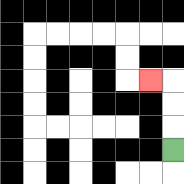{'start': '[7, 6]', 'end': '[6, 3]', 'path_directions': 'U,U,U,L', 'path_coordinates': '[[7, 6], [7, 5], [7, 4], [7, 3], [6, 3]]'}